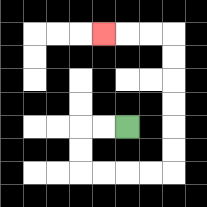{'start': '[5, 5]', 'end': '[4, 1]', 'path_directions': 'L,L,D,D,R,R,R,R,U,U,U,U,U,U,L,L,L', 'path_coordinates': '[[5, 5], [4, 5], [3, 5], [3, 6], [3, 7], [4, 7], [5, 7], [6, 7], [7, 7], [7, 6], [7, 5], [7, 4], [7, 3], [7, 2], [7, 1], [6, 1], [5, 1], [4, 1]]'}